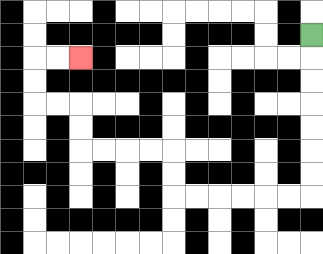{'start': '[13, 1]', 'end': '[3, 2]', 'path_directions': 'D,D,D,D,D,D,D,L,L,L,L,L,L,U,U,L,L,L,L,U,U,L,L,U,U,R,R', 'path_coordinates': '[[13, 1], [13, 2], [13, 3], [13, 4], [13, 5], [13, 6], [13, 7], [13, 8], [12, 8], [11, 8], [10, 8], [9, 8], [8, 8], [7, 8], [7, 7], [7, 6], [6, 6], [5, 6], [4, 6], [3, 6], [3, 5], [3, 4], [2, 4], [1, 4], [1, 3], [1, 2], [2, 2], [3, 2]]'}